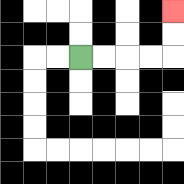{'start': '[3, 2]', 'end': '[7, 0]', 'path_directions': 'R,R,R,R,U,U', 'path_coordinates': '[[3, 2], [4, 2], [5, 2], [6, 2], [7, 2], [7, 1], [7, 0]]'}